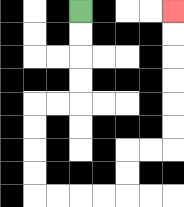{'start': '[3, 0]', 'end': '[7, 0]', 'path_directions': 'D,D,D,D,L,L,D,D,D,D,R,R,R,R,U,U,R,R,U,U,U,U,U,U', 'path_coordinates': '[[3, 0], [3, 1], [3, 2], [3, 3], [3, 4], [2, 4], [1, 4], [1, 5], [1, 6], [1, 7], [1, 8], [2, 8], [3, 8], [4, 8], [5, 8], [5, 7], [5, 6], [6, 6], [7, 6], [7, 5], [7, 4], [7, 3], [7, 2], [7, 1], [7, 0]]'}